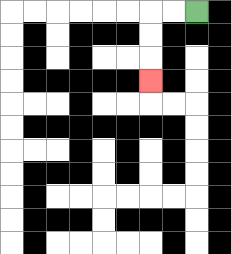{'start': '[8, 0]', 'end': '[6, 3]', 'path_directions': 'L,L,D,D,D', 'path_coordinates': '[[8, 0], [7, 0], [6, 0], [6, 1], [6, 2], [6, 3]]'}